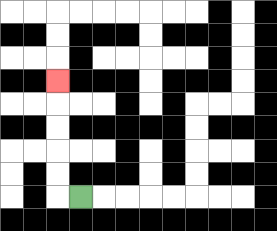{'start': '[3, 8]', 'end': '[2, 3]', 'path_directions': 'L,U,U,U,U,U', 'path_coordinates': '[[3, 8], [2, 8], [2, 7], [2, 6], [2, 5], [2, 4], [2, 3]]'}